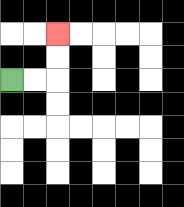{'start': '[0, 3]', 'end': '[2, 1]', 'path_directions': 'R,R,U,U', 'path_coordinates': '[[0, 3], [1, 3], [2, 3], [2, 2], [2, 1]]'}